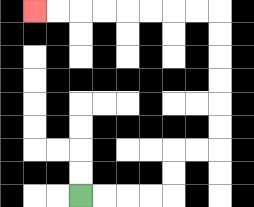{'start': '[3, 8]', 'end': '[1, 0]', 'path_directions': 'R,R,R,R,U,U,R,R,U,U,U,U,U,U,L,L,L,L,L,L,L,L', 'path_coordinates': '[[3, 8], [4, 8], [5, 8], [6, 8], [7, 8], [7, 7], [7, 6], [8, 6], [9, 6], [9, 5], [9, 4], [9, 3], [9, 2], [9, 1], [9, 0], [8, 0], [7, 0], [6, 0], [5, 0], [4, 0], [3, 0], [2, 0], [1, 0]]'}